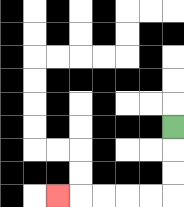{'start': '[7, 5]', 'end': '[2, 8]', 'path_directions': 'D,D,D,L,L,L,L,L', 'path_coordinates': '[[7, 5], [7, 6], [7, 7], [7, 8], [6, 8], [5, 8], [4, 8], [3, 8], [2, 8]]'}